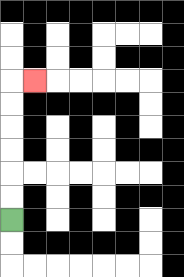{'start': '[0, 9]', 'end': '[1, 3]', 'path_directions': 'U,U,U,U,U,U,R', 'path_coordinates': '[[0, 9], [0, 8], [0, 7], [0, 6], [0, 5], [0, 4], [0, 3], [1, 3]]'}